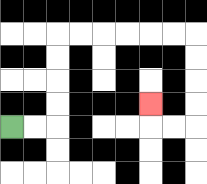{'start': '[0, 5]', 'end': '[6, 4]', 'path_directions': 'R,R,U,U,U,U,R,R,R,R,R,R,D,D,D,D,L,L,U', 'path_coordinates': '[[0, 5], [1, 5], [2, 5], [2, 4], [2, 3], [2, 2], [2, 1], [3, 1], [4, 1], [5, 1], [6, 1], [7, 1], [8, 1], [8, 2], [8, 3], [8, 4], [8, 5], [7, 5], [6, 5], [6, 4]]'}